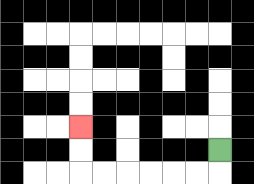{'start': '[9, 6]', 'end': '[3, 5]', 'path_directions': 'D,L,L,L,L,L,L,U,U', 'path_coordinates': '[[9, 6], [9, 7], [8, 7], [7, 7], [6, 7], [5, 7], [4, 7], [3, 7], [3, 6], [3, 5]]'}